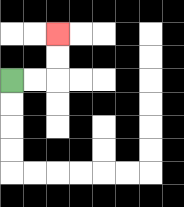{'start': '[0, 3]', 'end': '[2, 1]', 'path_directions': 'R,R,U,U', 'path_coordinates': '[[0, 3], [1, 3], [2, 3], [2, 2], [2, 1]]'}